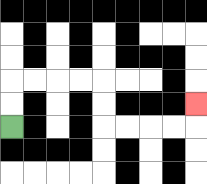{'start': '[0, 5]', 'end': '[8, 4]', 'path_directions': 'U,U,R,R,R,R,D,D,R,R,R,R,U', 'path_coordinates': '[[0, 5], [0, 4], [0, 3], [1, 3], [2, 3], [3, 3], [4, 3], [4, 4], [4, 5], [5, 5], [6, 5], [7, 5], [8, 5], [8, 4]]'}